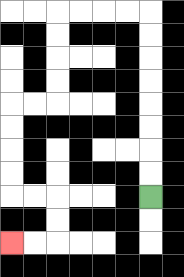{'start': '[6, 8]', 'end': '[0, 10]', 'path_directions': 'U,U,U,U,U,U,U,U,L,L,L,L,D,D,D,D,L,L,D,D,D,D,R,R,D,D,L,L', 'path_coordinates': '[[6, 8], [6, 7], [6, 6], [6, 5], [6, 4], [6, 3], [6, 2], [6, 1], [6, 0], [5, 0], [4, 0], [3, 0], [2, 0], [2, 1], [2, 2], [2, 3], [2, 4], [1, 4], [0, 4], [0, 5], [0, 6], [0, 7], [0, 8], [1, 8], [2, 8], [2, 9], [2, 10], [1, 10], [0, 10]]'}